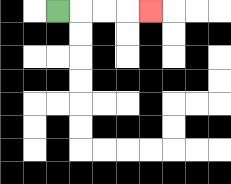{'start': '[2, 0]', 'end': '[6, 0]', 'path_directions': 'R,R,R,R', 'path_coordinates': '[[2, 0], [3, 0], [4, 0], [5, 0], [6, 0]]'}